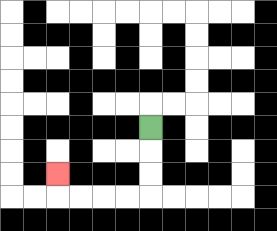{'start': '[6, 5]', 'end': '[2, 7]', 'path_directions': 'D,D,D,L,L,L,L,U', 'path_coordinates': '[[6, 5], [6, 6], [6, 7], [6, 8], [5, 8], [4, 8], [3, 8], [2, 8], [2, 7]]'}